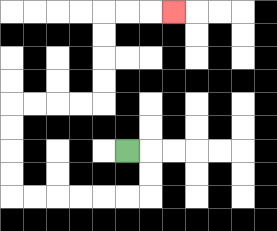{'start': '[5, 6]', 'end': '[7, 0]', 'path_directions': 'R,D,D,L,L,L,L,L,L,U,U,U,U,R,R,R,R,U,U,U,U,R,R,R', 'path_coordinates': '[[5, 6], [6, 6], [6, 7], [6, 8], [5, 8], [4, 8], [3, 8], [2, 8], [1, 8], [0, 8], [0, 7], [0, 6], [0, 5], [0, 4], [1, 4], [2, 4], [3, 4], [4, 4], [4, 3], [4, 2], [4, 1], [4, 0], [5, 0], [6, 0], [7, 0]]'}